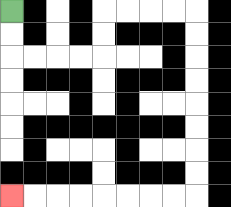{'start': '[0, 0]', 'end': '[0, 8]', 'path_directions': 'D,D,R,R,R,R,U,U,R,R,R,R,D,D,D,D,D,D,D,D,L,L,L,L,L,L,L,L', 'path_coordinates': '[[0, 0], [0, 1], [0, 2], [1, 2], [2, 2], [3, 2], [4, 2], [4, 1], [4, 0], [5, 0], [6, 0], [7, 0], [8, 0], [8, 1], [8, 2], [8, 3], [8, 4], [8, 5], [8, 6], [8, 7], [8, 8], [7, 8], [6, 8], [5, 8], [4, 8], [3, 8], [2, 8], [1, 8], [0, 8]]'}